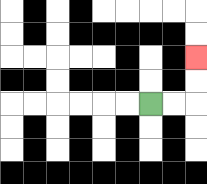{'start': '[6, 4]', 'end': '[8, 2]', 'path_directions': 'R,R,U,U', 'path_coordinates': '[[6, 4], [7, 4], [8, 4], [8, 3], [8, 2]]'}